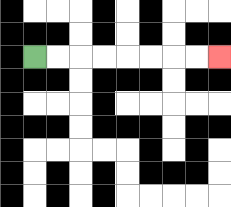{'start': '[1, 2]', 'end': '[9, 2]', 'path_directions': 'R,R,R,R,R,R,R,R', 'path_coordinates': '[[1, 2], [2, 2], [3, 2], [4, 2], [5, 2], [6, 2], [7, 2], [8, 2], [9, 2]]'}